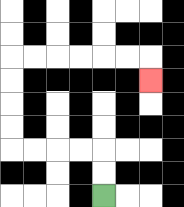{'start': '[4, 8]', 'end': '[6, 3]', 'path_directions': 'U,U,L,L,L,L,U,U,U,U,R,R,R,R,R,R,D', 'path_coordinates': '[[4, 8], [4, 7], [4, 6], [3, 6], [2, 6], [1, 6], [0, 6], [0, 5], [0, 4], [0, 3], [0, 2], [1, 2], [2, 2], [3, 2], [4, 2], [5, 2], [6, 2], [6, 3]]'}